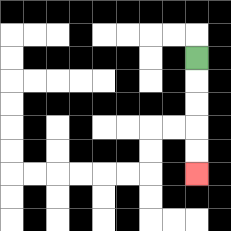{'start': '[8, 2]', 'end': '[8, 7]', 'path_directions': 'D,D,D,D,D', 'path_coordinates': '[[8, 2], [8, 3], [8, 4], [8, 5], [8, 6], [8, 7]]'}